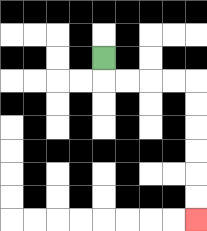{'start': '[4, 2]', 'end': '[8, 9]', 'path_directions': 'D,R,R,R,R,D,D,D,D,D,D', 'path_coordinates': '[[4, 2], [4, 3], [5, 3], [6, 3], [7, 3], [8, 3], [8, 4], [8, 5], [8, 6], [8, 7], [8, 8], [8, 9]]'}